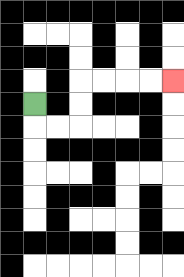{'start': '[1, 4]', 'end': '[7, 3]', 'path_directions': 'D,R,R,U,U,R,R,R,R', 'path_coordinates': '[[1, 4], [1, 5], [2, 5], [3, 5], [3, 4], [3, 3], [4, 3], [5, 3], [6, 3], [7, 3]]'}